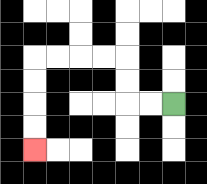{'start': '[7, 4]', 'end': '[1, 6]', 'path_directions': 'L,L,U,U,L,L,L,L,D,D,D,D', 'path_coordinates': '[[7, 4], [6, 4], [5, 4], [5, 3], [5, 2], [4, 2], [3, 2], [2, 2], [1, 2], [1, 3], [1, 4], [1, 5], [1, 6]]'}